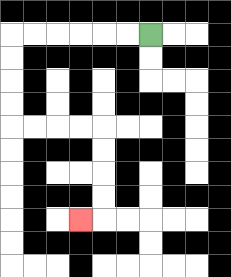{'start': '[6, 1]', 'end': '[3, 9]', 'path_directions': 'L,L,L,L,L,L,D,D,D,D,R,R,R,R,D,D,D,D,L', 'path_coordinates': '[[6, 1], [5, 1], [4, 1], [3, 1], [2, 1], [1, 1], [0, 1], [0, 2], [0, 3], [0, 4], [0, 5], [1, 5], [2, 5], [3, 5], [4, 5], [4, 6], [4, 7], [4, 8], [4, 9], [3, 9]]'}